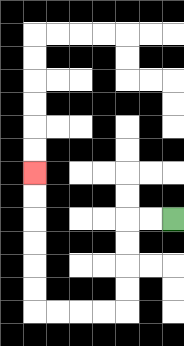{'start': '[7, 9]', 'end': '[1, 7]', 'path_directions': 'L,L,D,D,D,D,L,L,L,L,U,U,U,U,U,U', 'path_coordinates': '[[7, 9], [6, 9], [5, 9], [5, 10], [5, 11], [5, 12], [5, 13], [4, 13], [3, 13], [2, 13], [1, 13], [1, 12], [1, 11], [1, 10], [1, 9], [1, 8], [1, 7]]'}